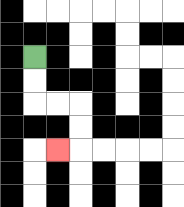{'start': '[1, 2]', 'end': '[2, 6]', 'path_directions': 'D,D,R,R,D,D,L', 'path_coordinates': '[[1, 2], [1, 3], [1, 4], [2, 4], [3, 4], [3, 5], [3, 6], [2, 6]]'}